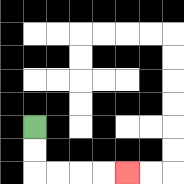{'start': '[1, 5]', 'end': '[5, 7]', 'path_directions': 'D,D,R,R,R,R', 'path_coordinates': '[[1, 5], [1, 6], [1, 7], [2, 7], [3, 7], [4, 7], [5, 7]]'}